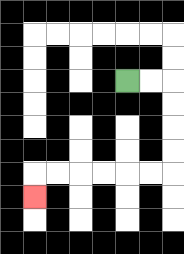{'start': '[5, 3]', 'end': '[1, 8]', 'path_directions': 'R,R,D,D,D,D,L,L,L,L,L,L,D', 'path_coordinates': '[[5, 3], [6, 3], [7, 3], [7, 4], [7, 5], [7, 6], [7, 7], [6, 7], [5, 7], [4, 7], [3, 7], [2, 7], [1, 7], [1, 8]]'}